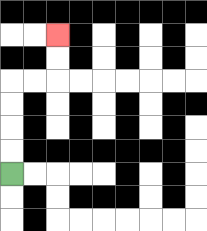{'start': '[0, 7]', 'end': '[2, 1]', 'path_directions': 'U,U,U,U,R,R,U,U', 'path_coordinates': '[[0, 7], [0, 6], [0, 5], [0, 4], [0, 3], [1, 3], [2, 3], [2, 2], [2, 1]]'}